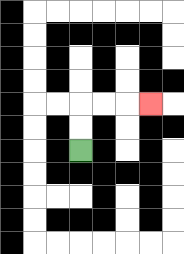{'start': '[3, 6]', 'end': '[6, 4]', 'path_directions': 'U,U,R,R,R', 'path_coordinates': '[[3, 6], [3, 5], [3, 4], [4, 4], [5, 4], [6, 4]]'}